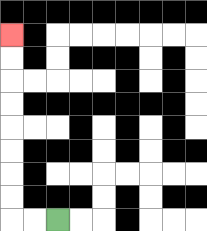{'start': '[2, 9]', 'end': '[0, 1]', 'path_directions': 'L,L,U,U,U,U,U,U,U,U', 'path_coordinates': '[[2, 9], [1, 9], [0, 9], [0, 8], [0, 7], [0, 6], [0, 5], [0, 4], [0, 3], [0, 2], [0, 1]]'}